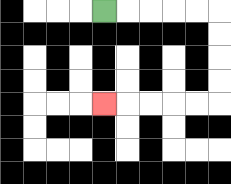{'start': '[4, 0]', 'end': '[4, 4]', 'path_directions': 'R,R,R,R,R,D,D,D,D,L,L,L,L,L', 'path_coordinates': '[[4, 0], [5, 0], [6, 0], [7, 0], [8, 0], [9, 0], [9, 1], [9, 2], [9, 3], [9, 4], [8, 4], [7, 4], [6, 4], [5, 4], [4, 4]]'}